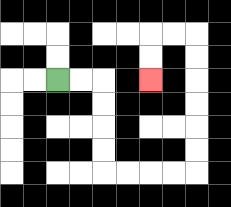{'start': '[2, 3]', 'end': '[6, 3]', 'path_directions': 'R,R,D,D,D,D,R,R,R,R,U,U,U,U,U,U,L,L,D,D', 'path_coordinates': '[[2, 3], [3, 3], [4, 3], [4, 4], [4, 5], [4, 6], [4, 7], [5, 7], [6, 7], [7, 7], [8, 7], [8, 6], [8, 5], [8, 4], [8, 3], [8, 2], [8, 1], [7, 1], [6, 1], [6, 2], [6, 3]]'}